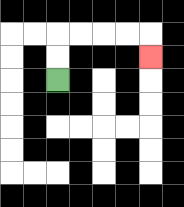{'start': '[2, 3]', 'end': '[6, 2]', 'path_directions': 'U,U,R,R,R,R,D', 'path_coordinates': '[[2, 3], [2, 2], [2, 1], [3, 1], [4, 1], [5, 1], [6, 1], [6, 2]]'}